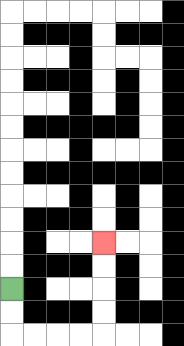{'start': '[0, 12]', 'end': '[4, 10]', 'path_directions': 'D,D,R,R,R,R,U,U,U,U', 'path_coordinates': '[[0, 12], [0, 13], [0, 14], [1, 14], [2, 14], [3, 14], [4, 14], [4, 13], [4, 12], [4, 11], [4, 10]]'}